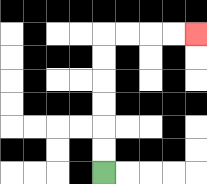{'start': '[4, 7]', 'end': '[8, 1]', 'path_directions': 'U,U,U,U,U,U,R,R,R,R', 'path_coordinates': '[[4, 7], [4, 6], [4, 5], [4, 4], [4, 3], [4, 2], [4, 1], [5, 1], [6, 1], [7, 1], [8, 1]]'}